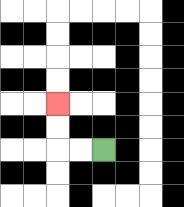{'start': '[4, 6]', 'end': '[2, 4]', 'path_directions': 'L,L,U,U', 'path_coordinates': '[[4, 6], [3, 6], [2, 6], [2, 5], [2, 4]]'}